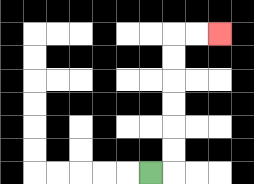{'start': '[6, 7]', 'end': '[9, 1]', 'path_directions': 'R,U,U,U,U,U,U,R,R', 'path_coordinates': '[[6, 7], [7, 7], [7, 6], [7, 5], [7, 4], [7, 3], [7, 2], [7, 1], [8, 1], [9, 1]]'}